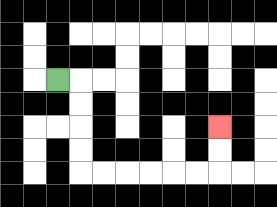{'start': '[2, 3]', 'end': '[9, 5]', 'path_directions': 'R,D,D,D,D,R,R,R,R,R,R,U,U', 'path_coordinates': '[[2, 3], [3, 3], [3, 4], [3, 5], [3, 6], [3, 7], [4, 7], [5, 7], [6, 7], [7, 7], [8, 7], [9, 7], [9, 6], [9, 5]]'}